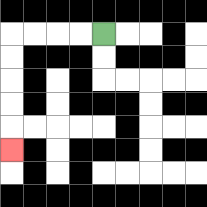{'start': '[4, 1]', 'end': '[0, 6]', 'path_directions': 'L,L,L,L,D,D,D,D,D', 'path_coordinates': '[[4, 1], [3, 1], [2, 1], [1, 1], [0, 1], [0, 2], [0, 3], [0, 4], [0, 5], [0, 6]]'}